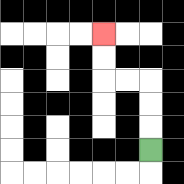{'start': '[6, 6]', 'end': '[4, 1]', 'path_directions': 'U,U,U,L,L,U,U', 'path_coordinates': '[[6, 6], [6, 5], [6, 4], [6, 3], [5, 3], [4, 3], [4, 2], [4, 1]]'}